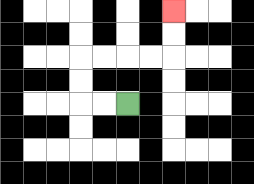{'start': '[5, 4]', 'end': '[7, 0]', 'path_directions': 'L,L,U,U,R,R,R,R,U,U', 'path_coordinates': '[[5, 4], [4, 4], [3, 4], [3, 3], [3, 2], [4, 2], [5, 2], [6, 2], [7, 2], [7, 1], [7, 0]]'}